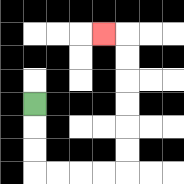{'start': '[1, 4]', 'end': '[4, 1]', 'path_directions': 'D,D,D,R,R,R,R,U,U,U,U,U,U,L', 'path_coordinates': '[[1, 4], [1, 5], [1, 6], [1, 7], [2, 7], [3, 7], [4, 7], [5, 7], [5, 6], [5, 5], [5, 4], [5, 3], [5, 2], [5, 1], [4, 1]]'}